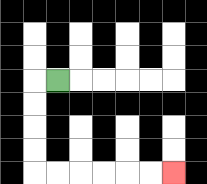{'start': '[2, 3]', 'end': '[7, 7]', 'path_directions': 'L,D,D,D,D,R,R,R,R,R,R', 'path_coordinates': '[[2, 3], [1, 3], [1, 4], [1, 5], [1, 6], [1, 7], [2, 7], [3, 7], [4, 7], [5, 7], [6, 7], [7, 7]]'}